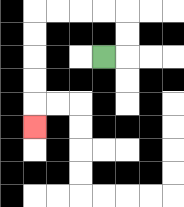{'start': '[4, 2]', 'end': '[1, 5]', 'path_directions': 'R,U,U,L,L,L,L,D,D,D,D,D', 'path_coordinates': '[[4, 2], [5, 2], [5, 1], [5, 0], [4, 0], [3, 0], [2, 0], [1, 0], [1, 1], [1, 2], [1, 3], [1, 4], [1, 5]]'}